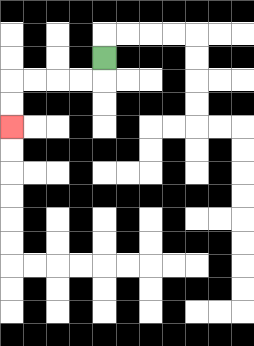{'start': '[4, 2]', 'end': '[0, 5]', 'path_directions': 'D,L,L,L,L,D,D', 'path_coordinates': '[[4, 2], [4, 3], [3, 3], [2, 3], [1, 3], [0, 3], [0, 4], [0, 5]]'}